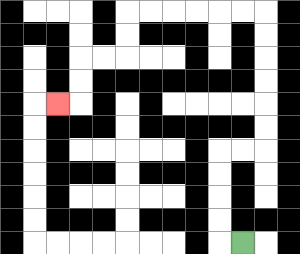{'start': '[10, 10]', 'end': '[2, 4]', 'path_directions': 'L,U,U,U,U,R,R,U,U,U,U,U,U,L,L,L,L,L,L,D,D,L,L,D,D,L', 'path_coordinates': '[[10, 10], [9, 10], [9, 9], [9, 8], [9, 7], [9, 6], [10, 6], [11, 6], [11, 5], [11, 4], [11, 3], [11, 2], [11, 1], [11, 0], [10, 0], [9, 0], [8, 0], [7, 0], [6, 0], [5, 0], [5, 1], [5, 2], [4, 2], [3, 2], [3, 3], [3, 4], [2, 4]]'}